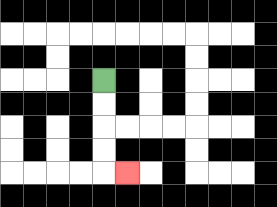{'start': '[4, 3]', 'end': '[5, 7]', 'path_directions': 'D,D,D,D,R', 'path_coordinates': '[[4, 3], [4, 4], [4, 5], [4, 6], [4, 7], [5, 7]]'}